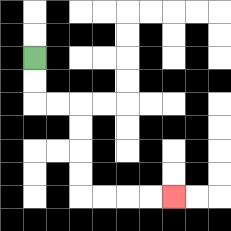{'start': '[1, 2]', 'end': '[7, 8]', 'path_directions': 'D,D,R,R,D,D,D,D,R,R,R,R', 'path_coordinates': '[[1, 2], [1, 3], [1, 4], [2, 4], [3, 4], [3, 5], [3, 6], [3, 7], [3, 8], [4, 8], [5, 8], [6, 8], [7, 8]]'}